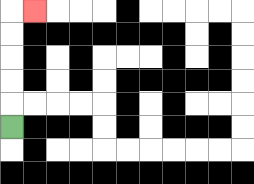{'start': '[0, 5]', 'end': '[1, 0]', 'path_directions': 'U,U,U,U,U,R', 'path_coordinates': '[[0, 5], [0, 4], [0, 3], [0, 2], [0, 1], [0, 0], [1, 0]]'}